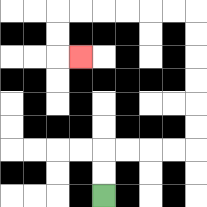{'start': '[4, 8]', 'end': '[3, 2]', 'path_directions': 'U,U,R,R,R,R,U,U,U,U,U,U,L,L,L,L,L,L,D,D,R', 'path_coordinates': '[[4, 8], [4, 7], [4, 6], [5, 6], [6, 6], [7, 6], [8, 6], [8, 5], [8, 4], [8, 3], [8, 2], [8, 1], [8, 0], [7, 0], [6, 0], [5, 0], [4, 0], [3, 0], [2, 0], [2, 1], [2, 2], [3, 2]]'}